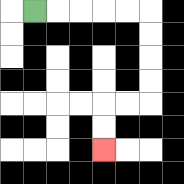{'start': '[1, 0]', 'end': '[4, 6]', 'path_directions': 'R,R,R,R,R,D,D,D,D,L,L,D,D', 'path_coordinates': '[[1, 0], [2, 0], [3, 0], [4, 0], [5, 0], [6, 0], [6, 1], [6, 2], [6, 3], [6, 4], [5, 4], [4, 4], [4, 5], [4, 6]]'}